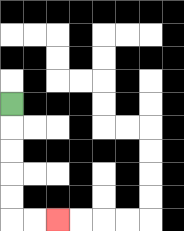{'start': '[0, 4]', 'end': '[2, 9]', 'path_directions': 'D,D,D,D,D,R,R', 'path_coordinates': '[[0, 4], [0, 5], [0, 6], [0, 7], [0, 8], [0, 9], [1, 9], [2, 9]]'}